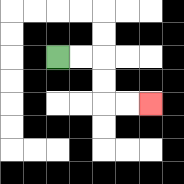{'start': '[2, 2]', 'end': '[6, 4]', 'path_directions': 'R,R,D,D,R,R', 'path_coordinates': '[[2, 2], [3, 2], [4, 2], [4, 3], [4, 4], [5, 4], [6, 4]]'}